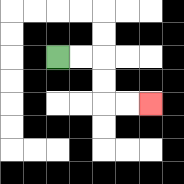{'start': '[2, 2]', 'end': '[6, 4]', 'path_directions': 'R,R,D,D,R,R', 'path_coordinates': '[[2, 2], [3, 2], [4, 2], [4, 3], [4, 4], [5, 4], [6, 4]]'}